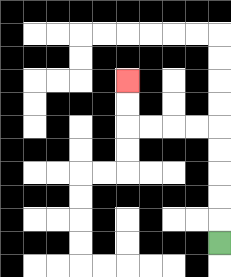{'start': '[9, 10]', 'end': '[5, 3]', 'path_directions': 'U,U,U,U,U,L,L,L,L,U,U', 'path_coordinates': '[[9, 10], [9, 9], [9, 8], [9, 7], [9, 6], [9, 5], [8, 5], [7, 5], [6, 5], [5, 5], [5, 4], [5, 3]]'}